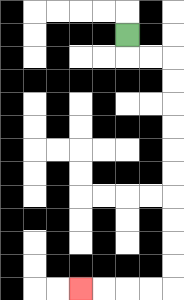{'start': '[5, 1]', 'end': '[3, 12]', 'path_directions': 'D,R,R,D,D,D,D,D,D,D,D,D,D,L,L,L,L', 'path_coordinates': '[[5, 1], [5, 2], [6, 2], [7, 2], [7, 3], [7, 4], [7, 5], [7, 6], [7, 7], [7, 8], [7, 9], [7, 10], [7, 11], [7, 12], [6, 12], [5, 12], [4, 12], [3, 12]]'}